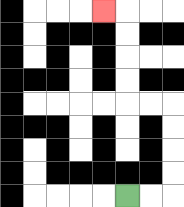{'start': '[5, 8]', 'end': '[4, 0]', 'path_directions': 'R,R,U,U,U,U,L,L,U,U,U,U,L', 'path_coordinates': '[[5, 8], [6, 8], [7, 8], [7, 7], [7, 6], [7, 5], [7, 4], [6, 4], [5, 4], [5, 3], [5, 2], [5, 1], [5, 0], [4, 0]]'}